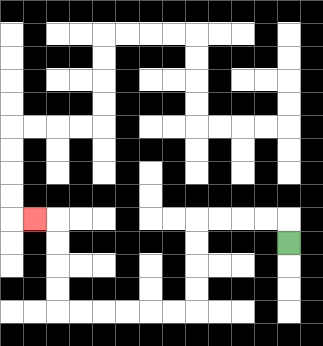{'start': '[12, 10]', 'end': '[1, 9]', 'path_directions': 'U,L,L,L,L,D,D,D,D,L,L,L,L,L,L,U,U,U,U,L', 'path_coordinates': '[[12, 10], [12, 9], [11, 9], [10, 9], [9, 9], [8, 9], [8, 10], [8, 11], [8, 12], [8, 13], [7, 13], [6, 13], [5, 13], [4, 13], [3, 13], [2, 13], [2, 12], [2, 11], [2, 10], [2, 9], [1, 9]]'}